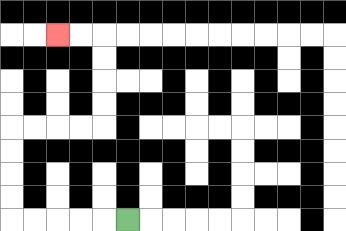{'start': '[5, 9]', 'end': '[2, 1]', 'path_directions': 'L,L,L,L,L,U,U,U,U,R,R,R,R,U,U,U,U,L,L', 'path_coordinates': '[[5, 9], [4, 9], [3, 9], [2, 9], [1, 9], [0, 9], [0, 8], [0, 7], [0, 6], [0, 5], [1, 5], [2, 5], [3, 5], [4, 5], [4, 4], [4, 3], [4, 2], [4, 1], [3, 1], [2, 1]]'}